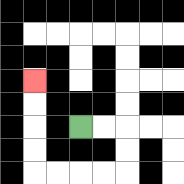{'start': '[3, 5]', 'end': '[1, 3]', 'path_directions': 'R,R,D,D,L,L,L,L,U,U,U,U', 'path_coordinates': '[[3, 5], [4, 5], [5, 5], [5, 6], [5, 7], [4, 7], [3, 7], [2, 7], [1, 7], [1, 6], [1, 5], [1, 4], [1, 3]]'}